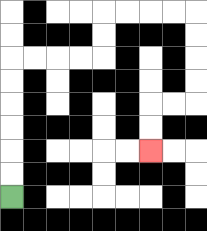{'start': '[0, 8]', 'end': '[6, 6]', 'path_directions': 'U,U,U,U,U,U,R,R,R,R,U,U,R,R,R,R,D,D,D,D,L,L,D,D', 'path_coordinates': '[[0, 8], [0, 7], [0, 6], [0, 5], [0, 4], [0, 3], [0, 2], [1, 2], [2, 2], [3, 2], [4, 2], [4, 1], [4, 0], [5, 0], [6, 0], [7, 0], [8, 0], [8, 1], [8, 2], [8, 3], [8, 4], [7, 4], [6, 4], [6, 5], [6, 6]]'}